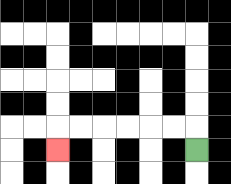{'start': '[8, 6]', 'end': '[2, 6]', 'path_directions': 'U,L,L,L,L,L,L,D', 'path_coordinates': '[[8, 6], [8, 5], [7, 5], [6, 5], [5, 5], [4, 5], [3, 5], [2, 5], [2, 6]]'}